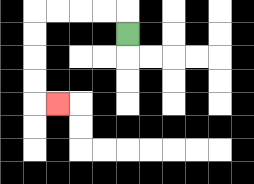{'start': '[5, 1]', 'end': '[2, 4]', 'path_directions': 'U,L,L,L,L,D,D,D,D,R', 'path_coordinates': '[[5, 1], [5, 0], [4, 0], [3, 0], [2, 0], [1, 0], [1, 1], [1, 2], [1, 3], [1, 4], [2, 4]]'}